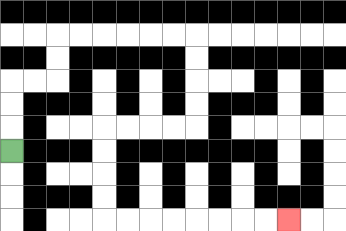{'start': '[0, 6]', 'end': '[12, 9]', 'path_directions': 'U,U,U,R,R,U,U,R,R,R,R,R,R,D,D,D,D,L,L,L,L,D,D,D,D,R,R,R,R,R,R,R,R', 'path_coordinates': '[[0, 6], [0, 5], [0, 4], [0, 3], [1, 3], [2, 3], [2, 2], [2, 1], [3, 1], [4, 1], [5, 1], [6, 1], [7, 1], [8, 1], [8, 2], [8, 3], [8, 4], [8, 5], [7, 5], [6, 5], [5, 5], [4, 5], [4, 6], [4, 7], [4, 8], [4, 9], [5, 9], [6, 9], [7, 9], [8, 9], [9, 9], [10, 9], [11, 9], [12, 9]]'}